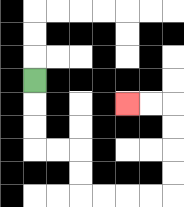{'start': '[1, 3]', 'end': '[5, 4]', 'path_directions': 'D,D,D,R,R,D,D,R,R,R,R,U,U,U,U,L,L', 'path_coordinates': '[[1, 3], [1, 4], [1, 5], [1, 6], [2, 6], [3, 6], [3, 7], [3, 8], [4, 8], [5, 8], [6, 8], [7, 8], [7, 7], [7, 6], [7, 5], [7, 4], [6, 4], [5, 4]]'}